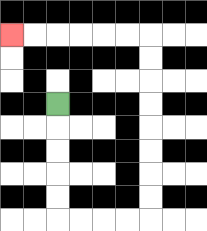{'start': '[2, 4]', 'end': '[0, 1]', 'path_directions': 'D,D,D,D,D,R,R,R,R,U,U,U,U,U,U,U,U,L,L,L,L,L,L', 'path_coordinates': '[[2, 4], [2, 5], [2, 6], [2, 7], [2, 8], [2, 9], [3, 9], [4, 9], [5, 9], [6, 9], [6, 8], [6, 7], [6, 6], [6, 5], [6, 4], [6, 3], [6, 2], [6, 1], [5, 1], [4, 1], [3, 1], [2, 1], [1, 1], [0, 1]]'}